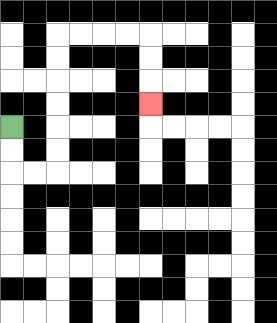{'start': '[0, 5]', 'end': '[6, 4]', 'path_directions': 'D,D,R,R,U,U,U,U,U,U,R,R,R,R,D,D,D', 'path_coordinates': '[[0, 5], [0, 6], [0, 7], [1, 7], [2, 7], [2, 6], [2, 5], [2, 4], [2, 3], [2, 2], [2, 1], [3, 1], [4, 1], [5, 1], [6, 1], [6, 2], [6, 3], [6, 4]]'}